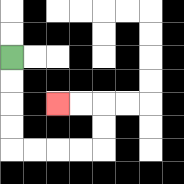{'start': '[0, 2]', 'end': '[2, 4]', 'path_directions': 'D,D,D,D,R,R,R,R,U,U,L,L', 'path_coordinates': '[[0, 2], [0, 3], [0, 4], [0, 5], [0, 6], [1, 6], [2, 6], [3, 6], [4, 6], [4, 5], [4, 4], [3, 4], [2, 4]]'}